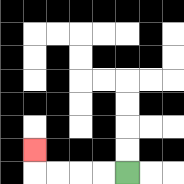{'start': '[5, 7]', 'end': '[1, 6]', 'path_directions': 'L,L,L,L,U', 'path_coordinates': '[[5, 7], [4, 7], [3, 7], [2, 7], [1, 7], [1, 6]]'}